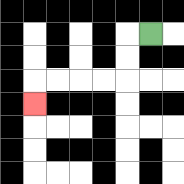{'start': '[6, 1]', 'end': '[1, 4]', 'path_directions': 'L,D,D,L,L,L,L,D', 'path_coordinates': '[[6, 1], [5, 1], [5, 2], [5, 3], [4, 3], [3, 3], [2, 3], [1, 3], [1, 4]]'}